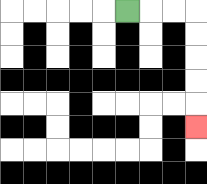{'start': '[5, 0]', 'end': '[8, 5]', 'path_directions': 'R,R,R,D,D,D,D,D', 'path_coordinates': '[[5, 0], [6, 0], [7, 0], [8, 0], [8, 1], [8, 2], [8, 3], [8, 4], [8, 5]]'}